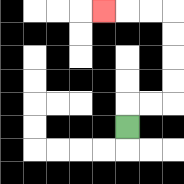{'start': '[5, 5]', 'end': '[4, 0]', 'path_directions': 'U,R,R,U,U,U,U,L,L,L', 'path_coordinates': '[[5, 5], [5, 4], [6, 4], [7, 4], [7, 3], [7, 2], [7, 1], [7, 0], [6, 0], [5, 0], [4, 0]]'}